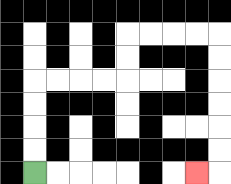{'start': '[1, 7]', 'end': '[8, 7]', 'path_directions': 'U,U,U,U,R,R,R,R,U,U,R,R,R,R,D,D,D,D,D,D,L', 'path_coordinates': '[[1, 7], [1, 6], [1, 5], [1, 4], [1, 3], [2, 3], [3, 3], [4, 3], [5, 3], [5, 2], [5, 1], [6, 1], [7, 1], [8, 1], [9, 1], [9, 2], [9, 3], [9, 4], [9, 5], [9, 6], [9, 7], [8, 7]]'}